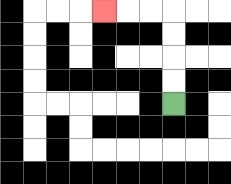{'start': '[7, 4]', 'end': '[4, 0]', 'path_directions': 'U,U,U,U,L,L,L', 'path_coordinates': '[[7, 4], [7, 3], [7, 2], [7, 1], [7, 0], [6, 0], [5, 0], [4, 0]]'}